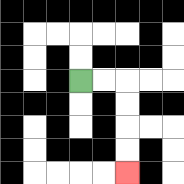{'start': '[3, 3]', 'end': '[5, 7]', 'path_directions': 'R,R,D,D,D,D', 'path_coordinates': '[[3, 3], [4, 3], [5, 3], [5, 4], [5, 5], [5, 6], [5, 7]]'}